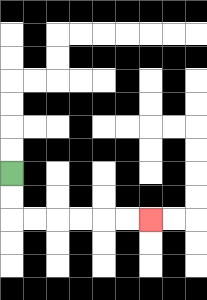{'start': '[0, 7]', 'end': '[6, 9]', 'path_directions': 'D,D,R,R,R,R,R,R', 'path_coordinates': '[[0, 7], [0, 8], [0, 9], [1, 9], [2, 9], [3, 9], [4, 9], [5, 9], [6, 9]]'}